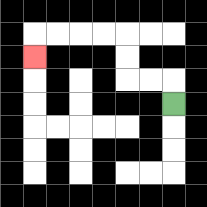{'start': '[7, 4]', 'end': '[1, 2]', 'path_directions': 'U,L,L,U,U,L,L,L,L,D', 'path_coordinates': '[[7, 4], [7, 3], [6, 3], [5, 3], [5, 2], [5, 1], [4, 1], [3, 1], [2, 1], [1, 1], [1, 2]]'}